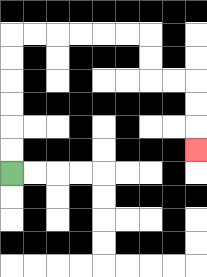{'start': '[0, 7]', 'end': '[8, 6]', 'path_directions': 'U,U,U,U,U,U,R,R,R,R,R,R,D,D,R,R,D,D,D', 'path_coordinates': '[[0, 7], [0, 6], [0, 5], [0, 4], [0, 3], [0, 2], [0, 1], [1, 1], [2, 1], [3, 1], [4, 1], [5, 1], [6, 1], [6, 2], [6, 3], [7, 3], [8, 3], [8, 4], [8, 5], [8, 6]]'}